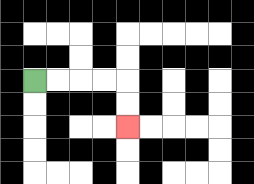{'start': '[1, 3]', 'end': '[5, 5]', 'path_directions': 'R,R,R,R,D,D', 'path_coordinates': '[[1, 3], [2, 3], [3, 3], [4, 3], [5, 3], [5, 4], [5, 5]]'}